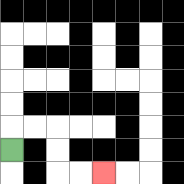{'start': '[0, 6]', 'end': '[4, 7]', 'path_directions': 'U,R,R,D,D,R,R', 'path_coordinates': '[[0, 6], [0, 5], [1, 5], [2, 5], [2, 6], [2, 7], [3, 7], [4, 7]]'}